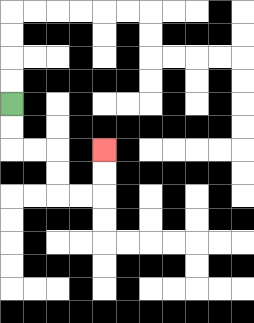{'start': '[0, 4]', 'end': '[4, 6]', 'path_directions': 'D,D,R,R,D,D,R,R,U,U', 'path_coordinates': '[[0, 4], [0, 5], [0, 6], [1, 6], [2, 6], [2, 7], [2, 8], [3, 8], [4, 8], [4, 7], [4, 6]]'}